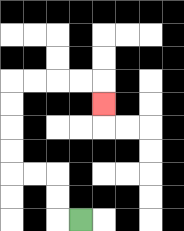{'start': '[3, 9]', 'end': '[4, 4]', 'path_directions': 'L,U,U,L,L,U,U,U,U,R,R,R,R,D', 'path_coordinates': '[[3, 9], [2, 9], [2, 8], [2, 7], [1, 7], [0, 7], [0, 6], [0, 5], [0, 4], [0, 3], [1, 3], [2, 3], [3, 3], [4, 3], [4, 4]]'}